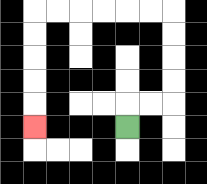{'start': '[5, 5]', 'end': '[1, 5]', 'path_directions': 'U,R,R,U,U,U,U,L,L,L,L,L,L,D,D,D,D,D', 'path_coordinates': '[[5, 5], [5, 4], [6, 4], [7, 4], [7, 3], [7, 2], [7, 1], [7, 0], [6, 0], [5, 0], [4, 0], [3, 0], [2, 0], [1, 0], [1, 1], [1, 2], [1, 3], [1, 4], [1, 5]]'}